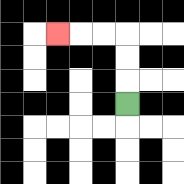{'start': '[5, 4]', 'end': '[2, 1]', 'path_directions': 'U,U,U,L,L,L', 'path_coordinates': '[[5, 4], [5, 3], [5, 2], [5, 1], [4, 1], [3, 1], [2, 1]]'}